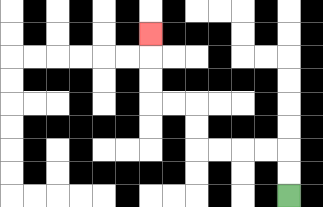{'start': '[12, 8]', 'end': '[6, 1]', 'path_directions': 'U,U,L,L,L,L,U,U,L,L,U,U,U', 'path_coordinates': '[[12, 8], [12, 7], [12, 6], [11, 6], [10, 6], [9, 6], [8, 6], [8, 5], [8, 4], [7, 4], [6, 4], [6, 3], [6, 2], [6, 1]]'}